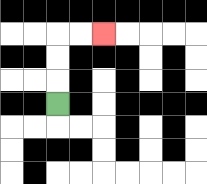{'start': '[2, 4]', 'end': '[4, 1]', 'path_directions': 'U,U,U,R,R', 'path_coordinates': '[[2, 4], [2, 3], [2, 2], [2, 1], [3, 1], [4, 1]]'}